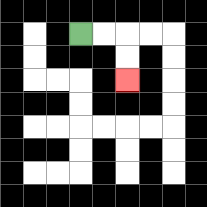{'start': '[3, 1]', 'end': '[5, 3]', 'path_directions': 'R,R,D,D', 'path_coordinates': '[[3, 1], [4, 1], [5, 1], [5, 2], [5, 3]]'}